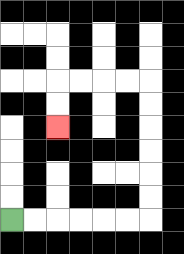{'start': '[0, 9]', 'end': '[2, 5]', 'path_directions': 'R,R,R,R,R,R,U,U,U,U,U,U,L,L,L,L,D,D', 'path_coordinates': '[[0, 9], [1, 9], [2, 9], [3, 9], [4, 9], [5, 9], [6, 9], [6, 8], [6, 7], [6, 6], [6, 5], [6, 4], [6, 3], [5, 3], [4, 3], [3, 3], [2, 3], [2, 4], [2, 5]]'}